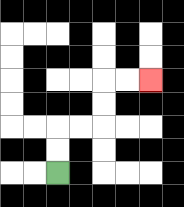{'start': '[2, 7]', 'end': '[6, 3]', 'path_directions': 'U,U,R,R,U,U,R,R', 'path_coordinates': '[[2, 7], [2, 6], [2, 5], [3, 5], [4, 5], [4, 4], [4, 3], [5, 3], [6, 3]]'}